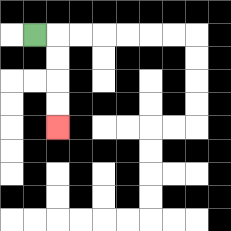{'start': '[1, 1]', 'end': '[2, 5]', 'path_directions': 'R,D,D,D,D', 'path_coordinates': '[[1, 1], [2, 1], [2, 2], [2, 3], [2, 4], [2, 5]]'}